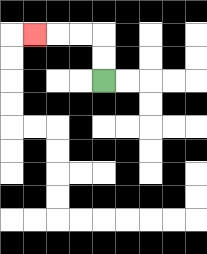{'start': '[4, 3]', 'end': '[1, 1]', 'path_directions': 'U,U,L,L,L', 'path_coordinates': '[[4, 3], [4, 2], [4, 1], [3, 1], [2, 1], [1, 1]]'}